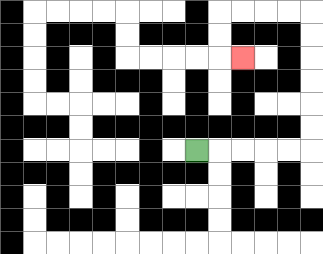{'start': '[8, 6]', 'end': '[10, 2]', 'path_directions': 'R,R,R,R,R,U,U,U,U,U,U,L,L,L,L,D,D,R', 'path_coordinates': '[[8, 6], [9, 6], [10, 6], [11, 6], [12, 6], [13, 6], [13, 5], [13, 4], [13, 3], [13, 2], [13, 1], [13, 0], [12, 0], [11, 0], [10, 0], [9, 0], [9, 1], [9, 2], [10, 2]]'}